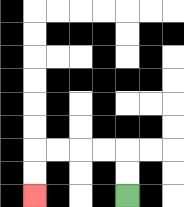{'start': '[5, 8]', 'end': '[1, 8]', 'path_directions': 'U,U,L,L,L,L,D,D', 'path_coordinates': '[[5, 8], [5, 7], [5, 6], [4, 6], [3, 6], [2, 6], [1, 6], [1, 7], [1, 8]]'}